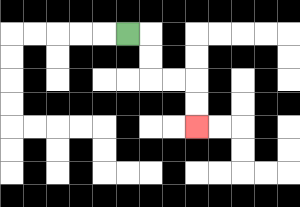{'start': '[5, 1]', 'end': '[8, 5]', 'path_directions': 'R,D,D,R,R,D,D', 'path_coordinates': '[[5, 1], [6, 1], [6, 2], [6, 3], [7, 3], [8, 3], [8, 4], [8, 5]]'}